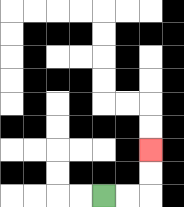{'start': '[4, 8]', 'end': '[6, 6]', 'path_directions': 'R,R,U,U', 'path_coordinates': '[[4, 8], [5, 8], [6, 8], [6, 7], [6, 6]]'}